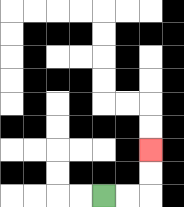{'start': '[4, 8]', 'end': '[6, 6]', 'path_directions': 'R,R,U,U', 'path_coordinates': '[[4, 8], [5, 8], [6, 8], [6, 7], [6, 6]]'}